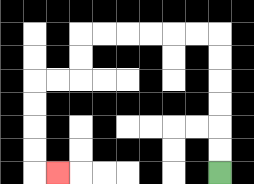{'start': '[9, 7]', 'end': '[2, 7]', 'path_directions': 'U,U,U,U,U,U,L,L,L,L,L,L,D,D,L,L,D,D,D,D,R', 'path_coordinates': '[[9, 7], [9, 6], [9, 5], [9, 4], [9, 3], [9, 2], [9, 1], [8, 1], [7, 1], [6, 1], [5, 1], [4, 1], [3, 1], [3, 2], [3, 3], [2, 3], [1, 3], [1, 4], [1, 5], [1, 6], [1, 7], [2, 7]]'}